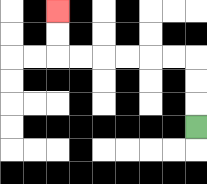{'start': '[8, 5]', 'end': '[2, 0]', 'path_directions': 'U,U,U,L,L,L,L,L,L,U,U', 'path_coordinates': '[[8, 5], [8, 4], [8, 3], [8, 2], [7, 2], [6, 2], [5, 2], [4, 2], [3, 2], [2, 2], [2, 1], [2, 0]]'}